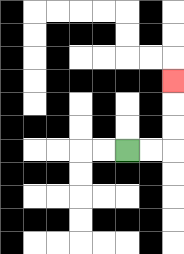{'start': '[5, 6]', 'end': '[7, 3]', 'path_directions': 'R,R,U,U,U', 'path_coordinates': '[[5, 6], [6, 6], [7, 6], [7, 5], [7, 4], [7, 3]]'}